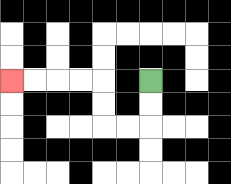{'start': '[6, 3]', 'end': '[0, 3]', 'path_directions': 'D,D,L,L,U,U,L,L,L,L', 'path_coordinates': '[[6, 3], [6, 4], [6, 5], [5, 5], [4, 5], [4, 4], [4, 3], [3, 3], [2, 3], [1, 3], [0, 3]]'}